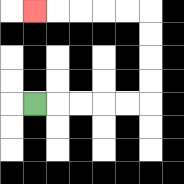{'start': '[1, 4]', 'end': '[1, 0]', 'path_directions': 'R,R,R,R,R,U,U,U,U,L,L,L,L,L', 'path_coordinates': '[[1, 4], [2, 4], [3, 4], [4, 4], [5, 4], [6, 4], [6, 3], [6, 2], [6, 1], [6, 0], [5, 0], [4, 0], [3, 0], [2, 0], [1, 0]]'}